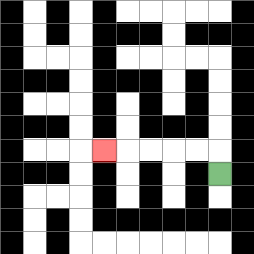{'start': '[9, 7]', 'end': '[4, 6]', 'path_directions': 'U,L,L,L,L,L', 'path_coordinates': '[[9, 7], [9, 6], [8, 6], [7, 6], [6, 6], [5, 6], [4, 6]]'}